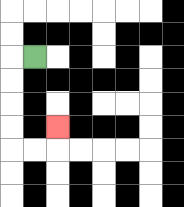{'start': '[1, 2]', 'end': '[2, 5]', 'path_directions': 'L,D,D,D,D,R,R,U', 'path_coordinates': '[[1, 2], [0, 2], [0, 3], [0, 4], [0, 5], [0, 6], [1, 6], [2, 6], [2, 5]]'}